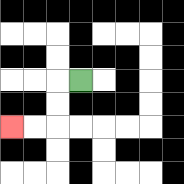{'start': '[3, 3]', 'end': '[0, 5]', 'path_directions': 'L,D,D,L,L', 'path_coordinates': '[[3, 3], [2, 3], [2, 4], [2, 5], [1, 5], [0, 5]]'}